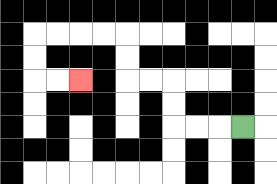{'start': '[10, 5]', 'end': '[3, 3]', 'path_directions': 'L,L,L,U,U,L,L,U,U,L,L,L,L,D,D,R,R', 'path_coordinates': '[[10, 5], [9, 5], [8, 5], [7, 5], [7, 4], [7, 3], [6, 3], [5, 3], [5, 2], [5, 1], [4, 1], [3, 1], [2, 1], [1, 1], [1, 2], [1, 3], [2, 3], [3, 3]]'}